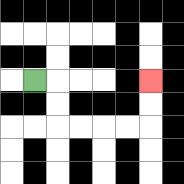{'start': '[1, 3]', 'end': '[6, 3]', 'path_directions': 'R,D,D,R,R,R,R,U,U', 'path_coordinates': '[[1, 3], [2, 3], [2, 4], [2, 5], [3, 5], [4, 5], [5, 5], [6, 5], [6, 4], [6, 3]]'}